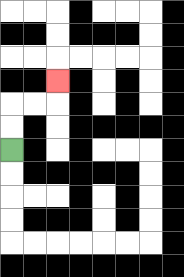{'start': '[0, 6]', 'end': '[2, 3]', 'path_directions': 'U,U,R,R,U', 'path_coordinates': '[[0, 6], [0, 5], [0, 4], [1, 4], [2, 4], [2, 3]]'}